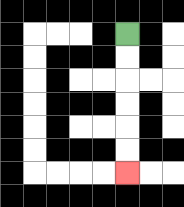{'start': '[5, 1]', 'end': '[5, 7]', 'path_directions': 'D,D,D,D,D,D', 'path_coordinates': '[[5, 1], [5, 2], [5, 3], [5, 4], [5, 5], [5, 6], [5, 7]]'}